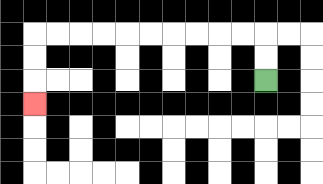{'start': '[11, 3]', 'end': '[1, 4]', 'path_directions': 'U,U,L,L,L,L,L,L,L,L,L,L,D,D,D', 'path_coordinates': '[[11, 3], [11, 2], [11, 1], [10, 1], [9, 1], [8, 1], [7, 1], [6, 1], [5, 1], [4, 1], [3, 1], [2, 1], [1, 1], [1, 2], [1, 3], [1, 4]]'}